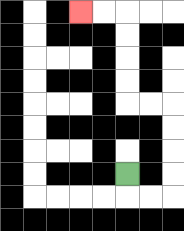{'start': '[5, 7]', 'end': '[3, 0]', 'path_directions': 'D,R,R,U,U,U,U,L,L,U,U,U,U,L,L', 'path_coordinates': '[[5, 7], [5, 8], [6, 8], [7, 8], [7, 7], [7, 6], [7, 5], [7, 4], [6, 4], [5, 4], [5, 3], [5, 2], [5, 1], [5, 0], [4, 0], [3, 0]]'}